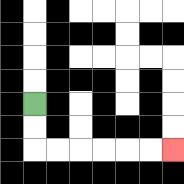{'start': '[1, 4]', 'end': '[7, 6]', 'path_directions': 'D,D,R,R,R,R,R,R', 'path_coordinates': '[[1, 4], [1, 5], [1, 6], [2, 6], [3, 6], [4, 6], [5, 6], [6, 6], [7, 6]]'}